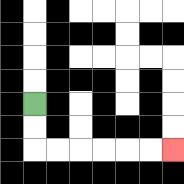{'start': '[1, 4]', 'end': '[7, 6]', 'path_directions': 'D,D,R,R,R,R,R,R', 'path_coordinates': '[[1, 4], [1, 5], [1, 6], [2, 6], [3, 6], [4, 6], [5, 6], [6, 6], [7, 6]]'}